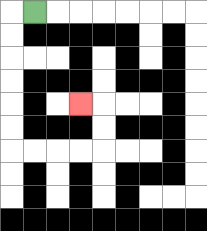{'start': '[1, 0]', 'end': '[3, 4]', 'path_directions': 'L,D,D,D,D,D,D,R,R,R,R,U,U,L', 'path_coordinates': '[[1, 0], [0, 0], [0, 1], [0, 2], [0, 3], [0, 4], [0, 5], [0, 6], [1, 6], [2, 6], [3, 6], [4, 6], [4, 5], [4, 4], [3, 4]]'}